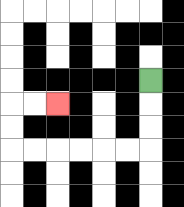{'start': '[6, 3]', 'end': '[2, 4]', 'path_directions': 'D,D,D,L,L,L,L,L,L,U,U,R,R', 'path_coordinates': '[[6, 3], [6, 4], [6, 5], [6, 6], [5, 6], [4, 6], [3, 6], [2, 6], [1, 6], [0, 6], [0, 5], [0, 4], [1, 4], [2, 4]]'}